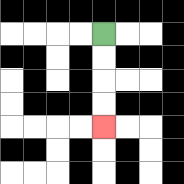{'start': '[4, 1]', 'end': '[4, 5]', 'path_directions': 'D,D,D,D', 'path_coordinates': '[[4, 1], [4, 2], [4, 3], [4, 4], [4, 5]]'}